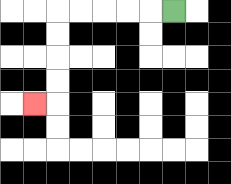{'start': '[7, 0]', 'end': '[1, 4]', 'path_directions': 'L,L,L,L,L,D,D,D,D,L', 'path_coordinates': '[[7, 0], [6, 0], [5, 0], [4, 0], [3, 0], [2, 0], [2, 1], [2, 2], [2, 3], [2, 4], [1, 4]]'}